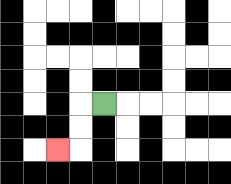{'start': '[4, 4]', 'end': '[2, 6]', 'path_directions': 'L,D,D,L', 'path_coordinates': '[[4, 4], [3, 4], [3, 5], [3, 6], [2, 6]]'}